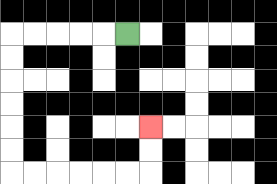{'start': '[5, 1]', 'end': '[6, 5]', 'path_directions': 'L,L,L,L,L,D,D,D,D,D,D,R,R,R,R,R,R,U,U', 'path_coordinates': '[[5, 1], [4, 1], [3, 1], [2, 1], [1, 1], [0, 1], [0, 2], [0, 3], [0, 4], [0, 5], [0, 6], [0, 7], [1, 7], [2, 7], [3, 7], [4, 7], [5, 7], [6, 7], [6, 6], [6, 5]]'}